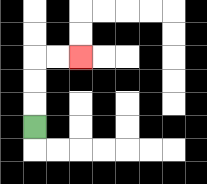{'start': '[1, 5]', 'end': '[3, 2]', 'path_directions': 'U,U,U,R,R', 'path_coordinates': '[[1, 5], [1, 4], [1, 3], [1, 2], [2, 2], [3, 2]]'}